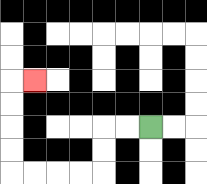{'start': '[6, 5]', 'end': '[1, 3]', 'path_directions': 'L,L,D,D,L,L,L,L,U,U,U,U,R', 'path_coordinates': '[[6, 5], [5, 5], [4, 5], [4, 6], [4, 7], [3, 7], [2, 7], [1, 7], [0, 7], [0, 6], [0, 5], [0, 4], [0, 3], [1, 3]]'}